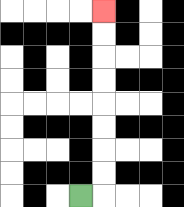{'start': '[3, 8]', 'end': '[4, 0]', 'path_directions': 'R,U,U,U,U,U,U,U,U', 'path_coordinates': '[[3, 8], [4, 8], [4, 7], [4, 6], [4, 5], [4, 4], [4, 3], [4, 2], [4, 1], [4, 0]]'}